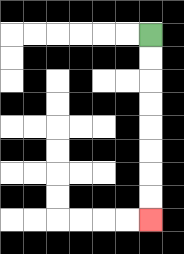{'start': '[6, 1]', 'end': '[6, 9]', 'path_directions': 'D,D,D,D,D,D,D,D', 'path_coordinates': '[[6, 1], [6, 2], [6, 3], [6, 4], [6, 5], [6, 6], [6, 7], [6, 8], [6, 9]]'}